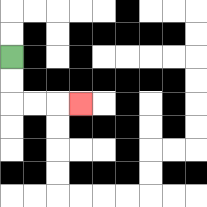{'start': '[0, 2]', 'end': '[3, 4]', 'path_directions': 'D,D,R,R,R', 'path_coordinates': '[[0, 2], [0, 3], [0, 4], [1, 4], [2, 4], [3, 4]]'}